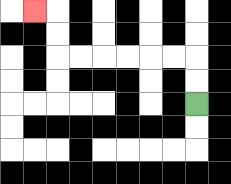{'start': '[8, 4]', 'end': '[1, 0]', 'path_directions': 'U,U,L,L,L,L,L,L,U,U,L', 'path_coordinates': '[[8, 4], [8, 3], [8, 2], [7, 2], [6, 2], [5, 2], [4, 2], [3, 2], [2, 2], [2, 1], [2, 0], [1, 0]]'}